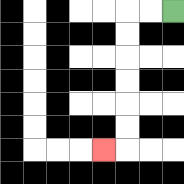{'start': '[7, 0]', 'end': '[4, 6]', 'path_directions': 'L,L,D,D,D,D,D,D,L', 'path_coordinates': '[[7, 0], [6, 0], [5, 0], [5, 1], [5, 2], [5, 3], [5, 4], [5, 5], [5, 6], [4, 6]]'}